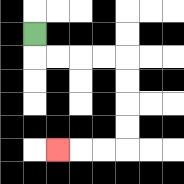{'start': '[1, 1]', 'end': '[2, 6]', 'path_directions': 'D,R,R,R,R,D,D,D,D,L,L,L', 'path_coordinates': '[[1, 1], [1, 2], [2, 2], [3, 2], [4, 2], [5, 2], [5, 3], [5, 4], [5, 5], [5, 6], [4, 6], [3, 6], [2, 6]]'}